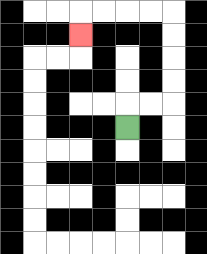{'start': '[5, 5]', 'end': '[3, 1]', 'path_directions': 'U,R,R,U,U,U,U,L,L,L,L,D', 'path_coordinates': '[[5, 5], [5, 4], [6, 4], [7, 4], [7, 3], [7, 2], [7, 1], [7, 0], [6, 0], [5, 0], [4, 0], [3, 0], [3, 1]]'}